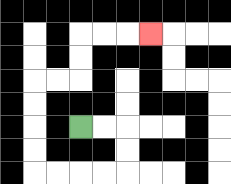{'start': '[3, 5]', 'end': '[6, 1]', 'path_directions': 'R,R,D,D,L,L,L,L,U,U,U,U,R,R,U,U,R,R,R', 'path_coordinates': '[[3, 5], [4, 5], [5, 5], [5, 6], [5, 7], [4, 7], [3, 7], [2, 7], [1, 7], [1, 6], [1, 5], [1, 4], [1, 3], [2, 3], [3, 3], [3, 2], [3, 1], [4, 1], [5, 1], [6, 1]]'}